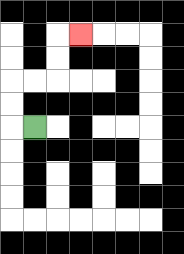{'start': '[1, 5]', 'end': '[3, 1]', 'path_directions': 'L,U,U,R,R,U,U,R', 'path_coordinates': '[[1, 5], [0, 5], [0, 4], [0, 3], [1, 3], [2, 3], [2, 2], [2, 1], [3, 1]]'}